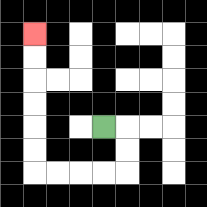{'start': '[4, 5]', 'end': '[1, 1]', 'path_directions': 'R,D,D,L,L,L,L,U,U,U,U,U,U', 'path_coordinates': '[[4, 5], [5, 5], [5, 6], [5, 7], [4, 7], [3, 7], [2, 7], [1, 7], [1, 6], [1, 5], [1, 4], [1, 3], [1, 2], [1, 1]]'}